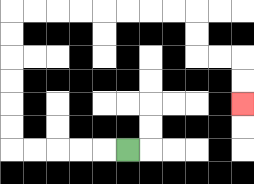{'start': '[5, 6]', 'end': '[10, 4]', 'path_directions': 'L,L,L,L,L,U,U,U,U,U,U,R,R,R,R,R,R,R,R,D,D,R,R,D,D', 'path_coordinates': '[[5, 6], [4, 6], [3, 6], [2, 6], [1, 6], [0, 6], [0, 5], [0, 4], [0, 3], [0, 2], [0, 1], [0, 0], [1, 0], [2, 0], [3, 0], [4, 0], [5, 0], [6, 0], [7, 0], [8, 0], [8, 1], [8, 2], [9, 2], [10, 2], [10, 3], [10, 4]]'}